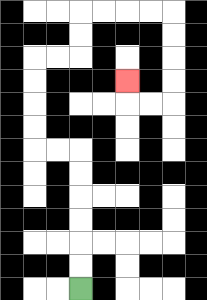{'start': '[3, 12]', 'end': '[5, 3]', 'path_directions': 'U,U,U,U,U,U,L,L,U,U,U,U,R,R,U,U,R,R,R,R,D,D,D,D,L,L,U', 'path_coordinates': '[[3, 12], [3, 11], [3, 10], [3, 9], [3, 8], [3, 7], [3, 6], [2, 6], [1, 6], [1, 5], [1, 4], [1, 3], [1, 2], [2, 2], [3, 2], [3, 1], [3, 0], [4, 0], [5, 0], [6, 0], [7, 0], [7, 1], [7, 2], [7, 3], [7, 4], [6, 4], [5, 4], [5, 3]]'}